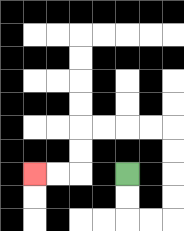{'start': '[5, 7]', 'end': '[1, 7]', 'path_directions': 'D,D,R,R,U,U,U,U,L,L,L,L,D,D,L,L', 'path_coordinates': '[[5, 7], [5, 8], [5, 9], [6, 9], [7, 9], [7, 8], [7, 7], [7, 6], [7, 5], [6, 5], [5, 5], [4, 5], [3, 5], [3, 6], [3, 7], [2, 7], [1, 7]]'}